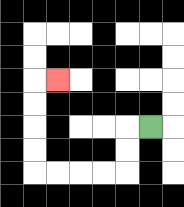{'start': '[6, 5]', 'end': '[2, 3]', 'path_directions': 'L,D,D,L,L,L,L,U,U,U,U,R', 'path_coordinates': '[[6, 5], [5, 5], [5, 6], [5, 7], [4, 7], [3, 7], [2, 7], [1, 7], [1, 6], [1, 5], [1, 4], [1, 3], [2, 3]]'}